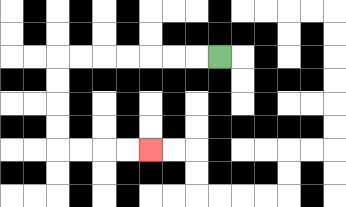{'start': '[9, 2]', 'end': '[6, 6]', 'path_directions': 'L,L,L,L,L,L,L,D,D,D,D,R,R,R,R', 'path_coordinates': '[[9, 2], [8, 2], [7, 2], [6, 2], [5, 2], [4, 2], [3, 2], [2, 2], [2, 3], [2, 4], [2, 5], [2, 6], [3, 6], [4, 6], [5, 6], [6, 6]]'}